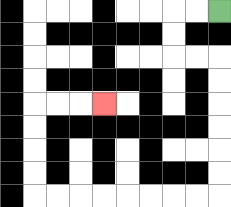{'start': '[9, 0]', 'end': '[4, 4]', 'path_directions': 'L,L,D,D,R,R,D,D,D,D,D,D,L,L,L,L,L,L,L,L,U,U,U,U,R,R,R', 'path_coordinates': '[[9, 0], [8, 0], [7, 0], [7, 1], [7, 2], [8, 2], [9, 2], [9, 3], [9, 4], [9, 5], [9, 6], [9, 7], [9, 8], [8, 8], [7, 8], [6, 8], [5, 8], [4, 8], [3, 8], [2, 8], [1, 8], [1, 7], [1, 6], [1, 5], [1, 4], [2, 4], [3, 4], [4, 4]]'}